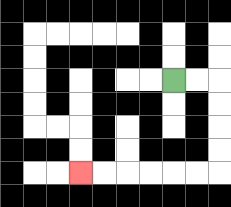{'start': '[7, 3]', 'end': '[3, 7]', 'path_directions': 'R,R,D,D,D,D,L,L,L,L,L,L', 'path_coordinates': '[[7, 3], [8, 3], [9, 3], [9, 4], [9, 5], [9, 6], [9, 7], [8, 7], [7, 7], [6, 7], [5, 7], [4, 7], [3, 7]]'}